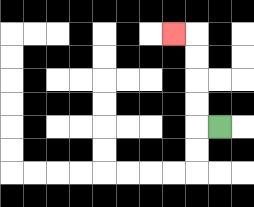{'start': '[9, 5]', 'end': '[7, 1]', 'path_directions': 'L,U,U,U,U,L', 'path_coordinates': '[[9, 5], [8, 5], [8, 4], [8, 3], [8, 2], [8, 1], [7, 1]]'}